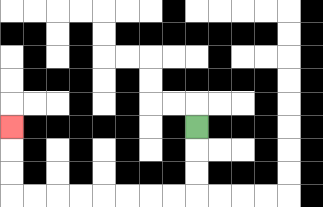{'start': '[8, 5]', 'end': '[0, 5]', 'path_directions': 'D,D,D,L,L,L,L,L,L,L,L,U,U,U', 'path_coordinates': '[[8, 5], [8, 6], [8, 7], [8, 8], [7, 8], [6, 8], [5, 8], [4, 8], [3, 8], [2, 8], [1, 8], [0, 8], [0, 7], [0, 6], [0, 5]]'}